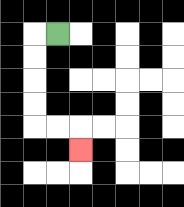{'start': '[2, 1]', 'end': '[3, 6]', 'path_directions': 'L,D,D,D,D,R,R,D', 'path_coordinates': '[[2, 1], [1, 1], [1, 2], [1, 3], [1, 4], [1, 5], [2, 5], [3, 5], [3, 6]]'}